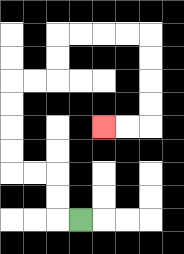{'start': '[3, 9]', 'end': '[4, 5]', 'path_directions': 'L,U,U,L,L,U,U,U,U,R,R,U,U,R,R,R,R,D,D,D,D,L,L', 'path_coordinates': '[[3, 9], [2, 9], [2, 8], [2, 7], [1, 7], [0, 7], [0, 6], [0, 5], [0, 4], [0, 3], [1, 3], [2, 3], [2, 2], [2, 1], [3, 1], [4, 1], [5, 1], [6, 1], [6, 2], [6, 3], [6, 4], [6, 5], [5, 5], [4, 5]]'}